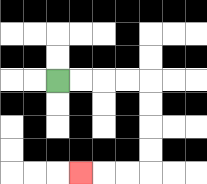{'start': '[2, 3]', 'end': '[3, 7]', 'path_directions': 'R,R,R,R,D,D,D,D,L,L,L', 'path_coordinates': '[[2, 3], [3, 3], [4, 3], [5, 3], [6, 3], [6, 4], [6, 5], [6, 6], [6, 7], [5, 7], [4, 7], [3, 7]]'}